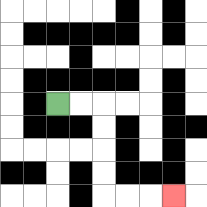{'start': '[2, 4]', 'end': '[7, 8]', 'path_directions': 'R,R,D,D,D,D,R,R,R', 'path_coordinates': '[[2, 4], [3, 4], [4, 4], [4, 5], [4, 6], [4, 7], [4, 8], [5, 8], [6, 8], [7, 8]]'}